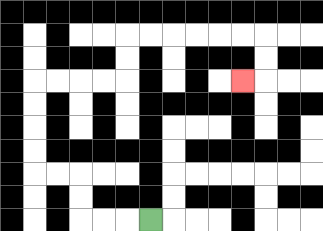{'start': '[6, 9]', 'end': '[10, 3]', 'path_directions': 'L,L,L,U,U,L,L,U,U,U,U,R,R,R,R,U,U,R,R,R,R,R,R,D,D,L', 'path_coordinates': '[[6, 9], [5, 9], [4, 9], [3, 9], [3, 8], [3, 7], [2, 7], [1, 7], [1, 6], [1, 5], [1, 4], [1, 3], [2, 3], [3, 3], [4, 3], [5, 3], [5, 2], [5, 1], [6, 1], [7, 1], [8, 1], [9, 1], [10, 1], [11, 1], [11, 2], [11, 3], [10, 3]]'}